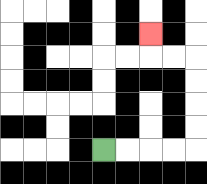{'start': '[4, 6]', 'end': '[6, 1]', 'path_directions': 'R,R,R,R,U,U,U,U,L,L,U', 'path_coordinates': '[[4, 6], [5, 6], [6, 6], [7, 6], [8, 6], [8, 5], [8, 4], [8, 3], [8, 2], [7, 2], [6, 2], [6, 1]]'}